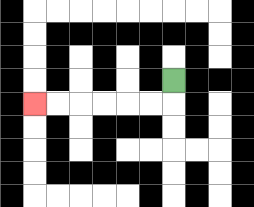{'start': '[7, 3]', 'end': '[1, 4]', 'path_directions': 'D,L,L,L,L,L,L', 'path_coordinates': '[[7, 3], [7, 4], [6, 4], [5, 4], [4, 4], [3, 4], [2, 4], [1, 4]]'}